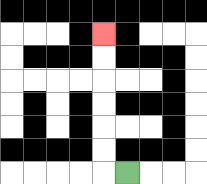{'start': '[5, 7]', 'end': '[4, 1]', 'path_directions': 'L,U,U,U,U,U,U', 'path_coordinates': '[[5, 7], [4, 7], [4, 6], [4, 5], [4, 4], [4, 3], [4, 2], [4, 1]]'}